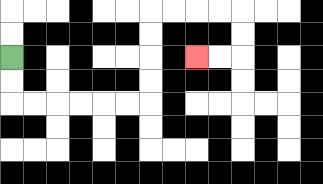{'start': '[0, 2]', 'end': '[8, 2]', 'path_directions': 'D,D,R,R,R,R,R,R,U,U,U,U,R,R,R,R,D,D,L,L', 'path_coordinates': '[[0, 2], [0, 3], [0, 4], [1, 4], [2, 4], [3, 4], [4, 4], [5, 4], [6, 4], [6, 3], [6, 2], [6, 1], [6, 0], [7, 0], [8, 0], [9, 0], [10, 0], [10, 1], [10, 2], [9, 2], [8, 2]]'}